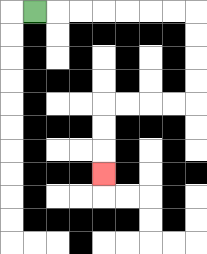{'start': '[1, 0]', 'end': '[4, 7]', 'path_directions': 'R,R,R,R,R,R,R,D,D,D,D,L,L,L,L,D,D,D', 'path_coordinates': '[[1, 0], [2, 0], [3, 0], [4, 0], [5, 0], [6, 0], [7, 0], [8, 0], [8, 1], [8, 2], [8, 3], [8, 4], [7, 4], [6, 4], [5, 4], [4, 4], [4, 5], [4, 6], [4, 7]]'}